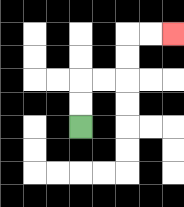{'start': '[3, 5]', 'end': '[7, 1]', 'path_directions': 'U,U,R,R,U,U,R,R', 'path_coordinates': '[[3, 5], [3, 4], [3, 3], [4, 3], [5, 3], [5, 2], [5, 1], [6, 1], [7, 1]]'}